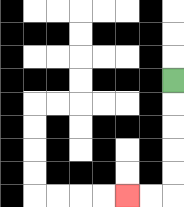{'start': '[7, 3]', 'end': '[5, 8]', 'path_directions': 'D,D,D,D,D,L,L', 'path_coordinates': '[[7, 3], [7, 4], [7, 5], [7, 6], [7, 7], [7, 8], [6, 8], [5, 8]]'}